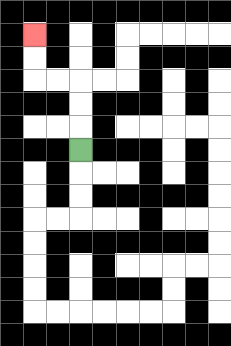{'start': '[3, 6]', 'end': '[1, 1]', 'path_directions': 'U,U,U,L,L,U,U', 'path_coordinates': '[[3, 6], [3, 5], [3, 4], [3, 3], [2, 3], [1, 3], [1, 2], [1, 1]]'}